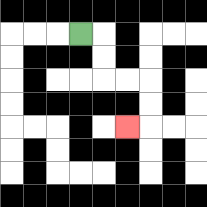{'start': '[3, 1]', 'end': '[5, 5]', 'path_directions': 'R,D,D,R,R,D,D,L', 'path_coordinates': '[[3, 1], [4, 1], [4, 2], [4, 3], [5, 3], [6, 3], [6, 4], [6, 5], [5, 5]]'}